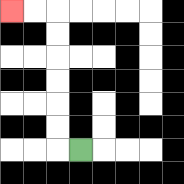{'start': '[3, 6]', 'end': '[0, 0]', 'path_directions': 'L,U,U,U,U,U,U,L,L', 'path_coordinates': '[[3, 6], [2, 6], [2, 5], [2, 4], [2, 3], [2, 2], [2, 1], [2, 0], [1, 0], [0, 0]]'}